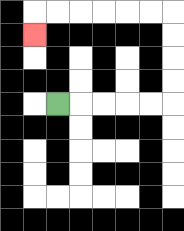{'start': '[2, 4]', 'end': '[1, 1]', 'path_directions': 'R,R,R,R,R,U,U,U,U,L,L,L,L,L,L,D', 'path_coordinates': '[[2, 4], [3, 4], [4, 4], [5, 4], [6, 4], [7, 4], [7, 3], [7, 2], [7, 1], [7, 0], [6, 0], [5, 0], [4, 0], [3, 0], [2, 0], [1, 0], [1, 1]]'}